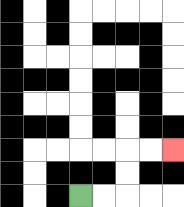{'start': '[3, 8]', 'end': '[7, 6]', 'path_directions': 'R,R,U,U,R,R', 'path_coordinates': '[[3, 8], [4, 8], [5, 8], [5, 7], [5, 6], [6, 6], [7, 6]]'}